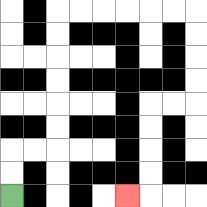{'start': '[0, 8]', 'end': '[5, 8]', 'path_directions': 'U,U,R,R,U,U,U,U,U,U,R,R,R,R,R,R,D,D,D,D,L,L,D,D,D,D,L', 'path_coordinates': '[[0, 8], [0, 7], [0, 6], [1, 6], [2, 6], [2, 5], [2, 4], [2, 3], [2, 2], [2, 1], [2, 0], [3, 0], [4, 0], [5, 0], [6, 0], [7, 0], [8, 0], [8, 1], [8, 2], [8, 3], [8, 4], [7, 4], [6, 4], [6, 5], [6, 6], [6, 7], [6, 8], [5, 8]]'}